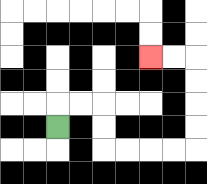{'start': '[2, 5]', 'end': '[6, 2]', 'path_directions': 'U,R,R,D,D,R,R,R,R,U,U,U,U,L,L', 'path_coordinates': '[[2, 5], [2, 4], [3, 4], [4, 4], [4, 5], [4, 6], [5, 6], [6, 6], [7, 6], [8, 6], [8, 5], [8, 4], [8, 3], [8, 2], [7, 2], [6, 2]]'}